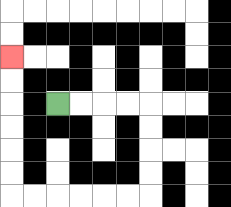{'start': '[2, 4]', 'end': '[0, 2]', 'path_directions': 'R,R,R,R,D,D,D,D,L,L,L,L,L,L,U,U,U,U,U,U', 'path_coordinates': '[[2, 4], [3, 4], [4, 4], [5, 4], [6, 4], [6, 5], [6, 6], [6, 7], [6, 8], [5, 8], [4, 8], [3, 8], [2, 8], [1, 8], [0, 8], [0, 7], [0, 6], [0, 5], [0, 4], [0, 3], [0, 2]]'}